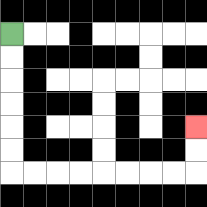{'start': '[0, 1]', 'end': '[8, 5]', 'path_directions': 'D,D,D,D,D,D,R,R,R,R,R,R,R,R,U,U', 'path_coordinates': '[[0, 1], [0, 2], [0, 3], [0, 4], [0, 5], [0, 6], [0, 7], [1, 7], [2, 7], [3, 7], [4, 7], [5, 7], [6, 7], [7, 7], [8, 7], [8, 6], [8, 5]]'}